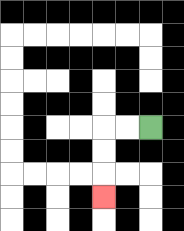{'start': '[6, 5]', 'end': '[4, 8]', 'path_directions': 'L,L,D,D,D', 'path_coordinates': '[[6, 5], [5, 5], [4, 5], [4, 6], [4, 7], [4, 8]]'}